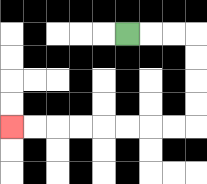{'start': '[5, 1]', 'end': '[0, 5]', 'path_directions': 'R,R,R,D,D,D,D,L,L,L,L,L,L,L,L', 'path_coordinates': '[[5, 1], [6, 1], [7, 1], [8, 1], [8, 2], [8, 3], [8, 4], [8, 5], [7, 5], [6, 5], [5, 5], [4, 5], [3, 5], [2, 5], [1, 5], [0, 5]]'}